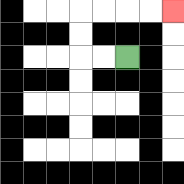{'start': '[5, 2]', 'end': '[7, 0]', 'path_directions': 'L,L,U,U,R,R,R,R', 'path_coordinates': '[[5, 2], [4, 2], [3, 2], [3, 1], [3, 0], [4, 0], [5, 0], [6, 0], [7, 0]]'}